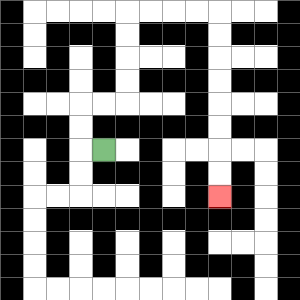{'start': '[4, 6]', 'end': '[9, 8]', 'path_directions': 'L,U,U,R,R,U,U,U,U,R,R,R,R,D,D,D,D,D,D,D,D', 'path_coordinates': '[[4, 6], [3, 6], [3, 5], [3, 4], [4, 4], [5, 4], [5, 3], [5, 2], [5, 1], [5, 0], [6, 0], [7, 0], [8, 0], [9, 0], [9, 1], [9, 2], [9, 3], [9, 4], [9, 5], [9, 6], [9, 7], [9, 8]]'}